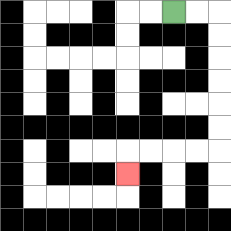{'start': '[7, 0]', 'end': '[5, 7]', 'path_directions': 'R,R,D,D,D,D,D,D,L,L,L,L,D', 'path_coordinates': '[[7, 0], [8, 0], [9, 0], [9, 1], [9, 2], [9, 3], [9, 4], [9, 5], [9, 6], [8, 6], [7, 6], [6, 6], [5, 6], [5, 7]]'}